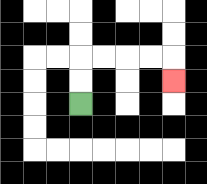{'start': '[3, 4]', 'end': '[7, 3]', 'path_directions': 'U,U,R,R,R,R,D', 'path_coordinates': '[[3, 4], [3, 3], [3, 2], [4, 2], [5, 2], [6, 2], [7, 2], [7, 3]]'}